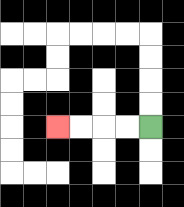{'start': '[6, 5]', 'end': '[2, 5]', 'path_directions': 'L,L,L,L', 'path_coordinates': '[[6, 5], [5, 5], [4, 5], [3, 5], [2, 5]]'}